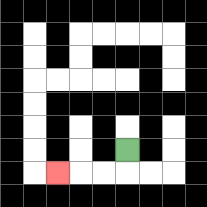{'start': '[5, 6]', 'end': '[2, 7]', 'path_directions': 'D,L,L,L', 'path_coordinates': '[[5, 6], [5, 7], [4, 7], [3, 7], [2, 7]]'}